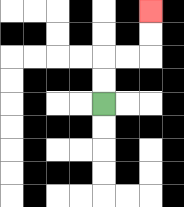{'start': '[4, 4]', 'end': '[6, 0]', 'path_directions': 'U,U,R,R,U,U', 'path_coordinates': '[[4, 4], [4, 3], [4, 2], [5, 2], [6, 2], [6, 1], [6, 0]]'}